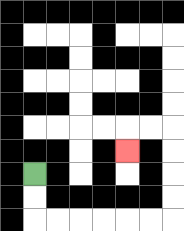{'start': '[1, 7]', 'end': '[5, 6]', 'path_directions': 'D,D,R,R,R,R,R,R,U,U,U,U,L,L,D', 'path_coordinates': '[[1, 7], [1, 8], [1, 9], [2, 9], [3, 9], [4, 9], [5, 9], [6, 9], [7, 9], [7, 8], [7, 7], [7, 6], [7, 5], [6, 5], [5, 5], [5, 6]]'}